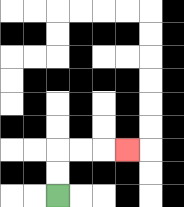{'start': '[2, 8]', 'end': '[5, 6]', 'path_directions': 'U,U,R,R,R', 'path_coordinates': '[[2, 8], [2, 7], [2, 6], [3, 6], [4, 6], [5, 6]]'}